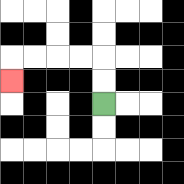{'start': '[4, 4]', 'end': '[0, 3]', 'path_directions': 'U,U,L,L,L,L,D', 'path_coordinates': '[[4, 4], [4, 3], [4, 2], [3, 2], [2, 2], [1, 2], [0, 2], [0, 3]]'}